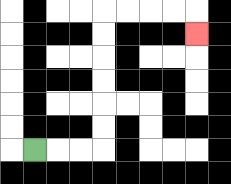{'start': '[1, 6]', 'end': '[8, 1]', 'path_directions': 'R,R,R,U,U,U,U,U,U,R,R,R,R,D', 'path_coordinates': '[[1, 6], [2, 6], [3, 6], [4, 6], [4, 5], [4, 4], [4, 3], [4, 2], [4, 1], [4, 0], [5, 0], [6, 0], [7, 0], [8, 0], [8, 1]]'}